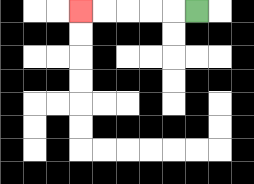{'start': '[8, 0]', 'end': '[3, 0]', 'path_directions': 'L,L,L,L,L', 'path_coordinates': '[[8, 0], [7, 0], [6, 0], [5, 0], [4, 0], [3, 0]]'}